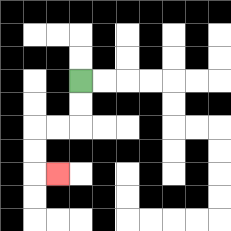{'start': '[3, 3]', 'end': '[2, 7]', 'path_directions': 'D,D,L,L,D,D,R', 'path_coordinates': '[[3, 3], [3, 4], [3, 5], [2, 5], [1, 5], [1, 6], [1, 7], [2, 7]]'}